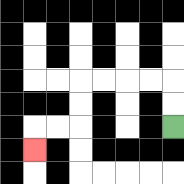{'start': '[7, 5]', 'end': '[1, 6]', 'path_directions': 'U,U,L,L,L,L,D,D,L,L,D', 'path_coordinates': '[[7, 5], [7, 4], [7, 3], [6, 3], [5, 3], [4, 3], [3, 3], [3, 4], [3, 5], [2, 5], [1, 5], [1, 6]]'}